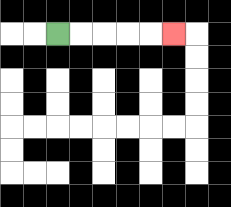{'start': '[2, 1]', 'end': '[7, 1]', 'path_directions': 'R,R,R,R,R', 'path_coordinates': '[[2, 1], [3, 1], [4, 1], [5, 1], [6, 1], [7, 1]]'}